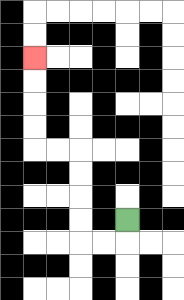{'start': '[5, 9]', 'end': '[1, 2]', 'path_directions': 'D,L,L,U,U,U,U,L,L,U,U,U,U', 'path_coordinates': '[[5, 9], [5, 10], [4, 10], [3, 10], [3, 9], [3, 8], [3, 7], [3, 6], [2, 6], [1, 6], [1, 5], [1, 4], [1, 3], [1, 2]]'}